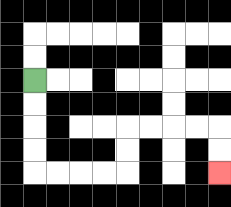{'start': '[1, 3]', 'end': '[9, 7]', 'path_directions': 'D,D,D,D,R,R,R,R,U,U,R,R,R,R,D,D', 'path_coordinates': '[[1, 3], [1, 4], [1, 5], [1, 6], [1, 7], [2, 7], [3, 7], [4, 7], [5, 7], [5, 6], [5, 5], [6, 5], [7, 5], [8, 5], [9, 5], [9, 6], [9, 7]]'}